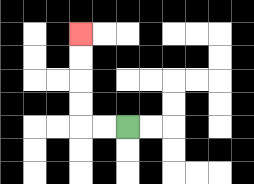{'start': '[5, 5]', 'end': '[3, 1]', 'path_directions': 'L,L,U,U,U,U', 'path_coordinates': '[[5, 5], [4, 5], [3, 5], [3, 4], [3, 3], [3, 2], [3, 1]]'}